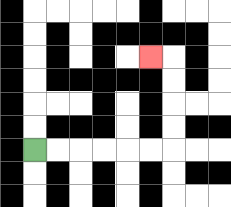{'start': '[1, 6]', 'end': '[6, 2]', 'path_directions': 'R,R,R,R,R,R,U,U,U,U,L', 'path_coordinates': '[[1, 6], [2, 6], [3, 6], [4, 6], [5, 6], [6, 6], [7, 6], [7, 5], [7, 4], [7, 3], [7, 2], [6, 2]]'}